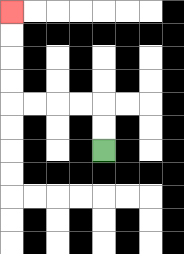{'start': '[4, 6]', 'end': '[0, 0]', 'path_directions': 'U,U,L,L,L,L,U,U,U,U', 'path_coordinates': '[[4, 6], [4, 5], [4, 4], [3, 4], [2, 4], [1, 4], [0, 4], [0, 3], [0, 2], [0, 1], [0, 0]]'}